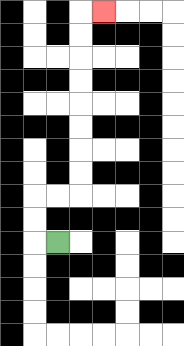{'start': '[2, 10]', 'end': '[4, 0]', 'path_directions': 'L,U,U,R,R,U,U,U,U,U,U,U,U,R', 'path_coordinates': '[[2, 10], [1, 10], [1, 9], [1, 8], [2, 8], [3, 8], [3, 7], [3, 6], [3, 5], [3, 4], [3, 3], [3, 2], [3, 1], [3, 0], [4, 0]]'}